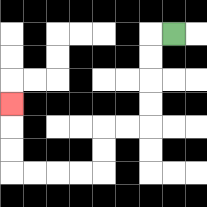{'start': '[7, 1]', 'end': '[0, 4]', 'path_directions': 'L,D,D,D,D,L,L,D,D,L,L,L,L,U,U,U', 'path_coordinates': '[[7, 1], [6, 1], [6, 2], [6, 3], [6, 4], [6, 5], [5, 5], [4, 5], [4, 6], [4, 7], [3, 7], [2, 7], [1, 7], [0, 7], [0, 6], [0, 5], [0, 4]]'}